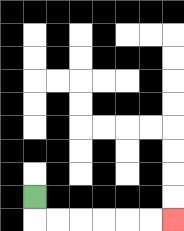{'start': '[1, 8]', 'end': '[7, 9]', 'path_directions': 'D,R,R,R,R,R,R', 'path_coordinates': '[[1, 8], [1, 9], [2, 9], [3, 9], [4, 9], [5, 9], [6, 9], [7, 9]]'}